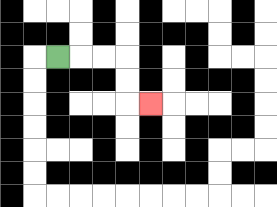{'start': '[2, 2]', 'end': '[6, 4]', 'path_directions': 'R,R,R,D,D,R', 'path_coordinates': '[[2, 2], [3, 2], [4, 2], [5, 2], [5, 3], [5, 4], [6, 4]]'}